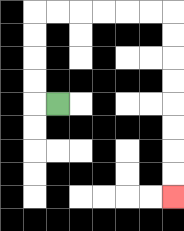{'start': '[2, 4]', 'end': '[7, 8]', 'path_directions': 'L,U,U,U,U,R,R,R,R,R,R,D,D,D,D,D,D,D,D', 'path_coordinates': '[[2, 4], [1, 4], [1, 3], [1, 2], [1, 1], [1, 0], [2, 0], [3, 0], [4, 0], [5, 0], [6, 0], [7, 0], [7, 1], [7, 2], [7, 3], [7, 4], [7, 5], [7, 6], [7, 7], [7, 8]]'}